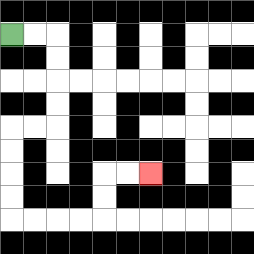{'start': '[0, 1]', 'end': '[6, 7]', 'path_directions': 'R,R,D,D,D,D,L,L,D,D,D,D,R,R,R,R,U,U,R,R', 'path_coordinates': '[[0, 1], [1, 1], [2, 1], [2, 2], [2, 3], [2, 4], [2, 5], [1, 5], [0, 5], [0, 6], [0, 7], [0, 8], [0, 9], [1, 9], [2, 9], [3, 9], [4, 9], [4, 8], [4, 7], [5, 7], [6, 7]]'}